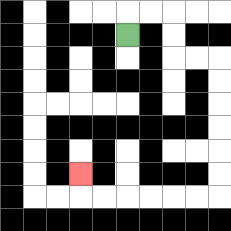{'start': '[5, 1]', 'end': '[3, 7]', 'path_directions': 'U,R,R,D,D,R,R,D,D,D,D,D,D,L,L,L,L,L,L,U', 'path_coordinates': '[[5, 1], [5, 0], [6, 0], [7, 0], [7, 1], [7, 2], [8, 2], [9, 2], [9, 3], [9, 4], [9, 5], [9, 6], [9, 7], [9, 8], [8, 8], [7, 8], [6, 8], [5, 8], [4, 8], [3, 8], [3, 7]]'}